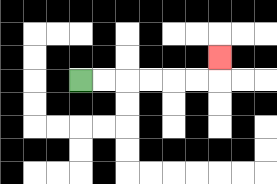{'start': '[3, 3]', 'end': '[9, 2]', 'path_directions': 'R,R,R,R,R,R,U', 'path_coordinates': '[[3, 3], [4, 3], [5, 3], [6, 3], [7, 3], [8, 3], [9, 3], [9, 2]]'}